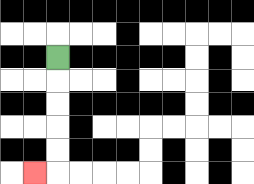{'start': '[2, 2]', 'end': '[1, 7]', 'path_directions': 'D,D,D,D,D,L', 'path_coordinates': '[[2, 2], [2, 3], [2, 4], [2, 5], [2, 6], [2, 7], [1, 7]]'}